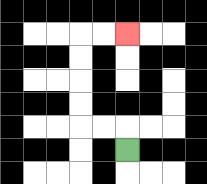{'start': '[5, 6]', 'end': '[5, 1]', 'path_directions': 'U,L,L,U,U,U,U,R,R', 'path_coordinates': '[[5, 6], [5, 5], [4, 5], [3, 5], [3, 4], [3, 3], [3, 2], [3, 1], [4, 1], [5, 1]]'}